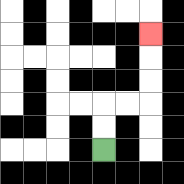{'start': '[4, 6]', 'end': '[6, 1]', 'path_directions': 'U,U,R,R,U,U,U', 'path_coordinates': '[[4, 6], [4, 5], [4, 4], [5, 4], [6, 4], [6, 3], [6, 2], [6, 1]]'}